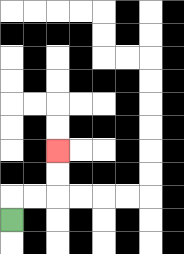{'start': '[0, 9]', 'end': '[2, 6]', 'path_directions': 'U,R,R,U,U', 'path_coordinates': '[[0, 9], [0, 8], [1, 8], [2, 8], [2, 7], [2, 6]]'}